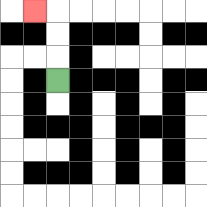{'start': '[2, 3]', 'end': '[1, 0]', 'path_directions': 'U,U,U,L', 'path_coordinates': '[[2, 3], [2, 2], [2, 1], [2, 0], [1, 0]]'}